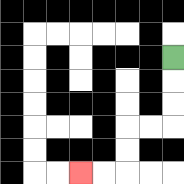{'start': '[7, 2]', 'end': '[3, 7]', 'path_directions': 'D,D,D,L,L,D,D,L,L', 'path_coordinates': '[[7, 2], [7, 3], [7, 4], [7, 5], [6, 5], [5, 5], [5, 6], [5, 7], [4, 7], [3, 7]]'}